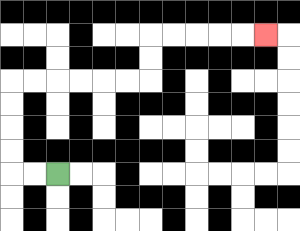{'start': '[2, 7]', 'end': '[11, 1]', 'path_directions': 'L,L,U,U,U,U,R,R,R,R,R,R,U,U,R,R,R,R,R', 'path_coordinates': '[[2, 7], [1, 7], [0, 7], [0, 6], [0, 5], [0, 4], [0, 3], [1, 3], [2, 3], [3, 3], [4, 3], [5, 3], [6, 3], [6, 2], [6, 1], [7, 1], [8, 1], [9, 1], [10, 1], [11, 1]]'}